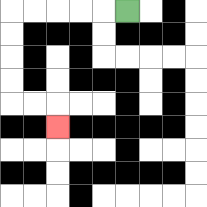{'start': '[5, 0]', 'end': '[2, 5]', 'path_directions': 'L,L,L,L,L,D,D,D,D,R,R,D', 'path_coordinates': '[[5, 0], [4, 0], [3, 0], [2, 0], [1, 0], [0, 0], [0, 1], [0, 2], [0, 3], [0, 4], [1, 4], [2, 4], [2, 5]]'}